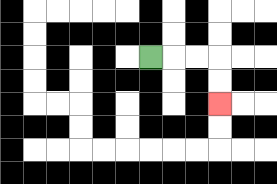{'start': '[6, 2]', 'end': '[9, 4]', 'path_directions': 'R,R,R,D,D', 'path_coordinates': '[[6, 2], [7, 2], [8, 2], [9, 2], [9, 3], [9, 4]]'}